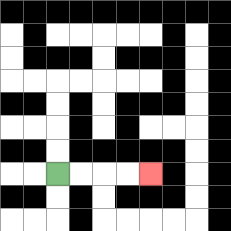{'start': '[2, 7]', 'end': '[6, 7]', 'path_directions': 'R,R,R,R', 'path_coordinates': '[[2, 7], [3, 7], [4, 7], [5, 7], [6, 7]]'}